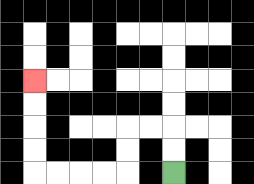{'start': '[7, 7]', 'end': '[1, 3]', 'path_directions': 'U,U,L,L,D,D,L,L,L,L,U,U,U,U', 'path_coordinates': '[[7, 7], [7, 6], [7, 5], [6, 5], [5, 5], [5, 6], [5, 7], [4, 7], [3, 7], [2, 7], [1, 7], [1, 6], [1, 5], [1, 4], [1, 3]]'}